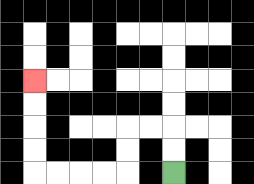{'start': '[7, 7]', 'end': '[1, 3]', 'path_directions': 'U,U,L,L,D,D,L,L,L,L,U,U,U,U', 'path_coordinates': '[[7, 7], [7, 6], [7, 5], [6, 5], [5, 5], [5, 6], [5, 7], [4, 7], [3, 7], [2, 7], [1, 7], [1, 6], [1, 5], [1, 4], [1, 3]]'}